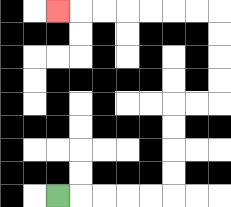{'start': '[2, 8]', 'end': '[2, 0]', 'path_directions': 'R,R,R,R,R,U,U,U,U,R,R,U,U,U,U,L,L,L,L,L,L,L', 'path_coordinates': '[[2, 8], [3, 8], [4, 8], [5, 8], [6, 8], [7, 8], [7, 7], [7, 6], [7, 5], [7, 4], [8, 4], [9, 4], [9, 3], [9, 2], [9, 1], [9, 0], [8, 0], [7, 0], [6, 0], [5, 0], [4, 0], [3, 0], [2, 0]]'}